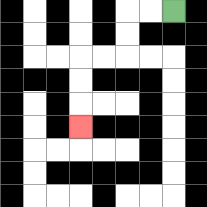{'start': '[7, 0]', 'end': '[3, 5]', 'path_directions': 'L,L,D,D,L,L,D,D,D', 'path_coordinates': '[[7, 0], [6, 0], [5, 0], [5, 1], [5, 2], [4, 2], [3, 2], [3, 3], [3, 4], [3, 5]]'}